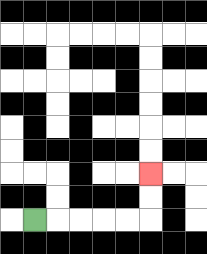{'start': '[1, 9]', 'end': '[6, 7]', 'path_directions': 'R,R,R,R,R,U,U', 'path_coordinates': '[[1, 9], [2, 9], [3, 9], [4, 9], [5, 9], [6, 9], [6, 8], [6, 7]]'}